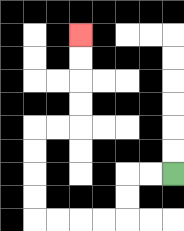{'start': '[7, 7]', 'end': '[3, 1]', 'path_directions': 'L,L,D,D,L,L,L,L,U,U,U,U,R,R,U,U,U,U', 'path_coordinates': '[[7, 7], [6, 7], [5, 7], [5, 8], [5, 9], [4, 9], [3, 9], [2, 9], [1, 9], [1, 8], [1, 7], [1, 6], [1, 5], [2, 5], [3, 5], [3, 4], [3, 3], [3, 2], [3, 1]]'}